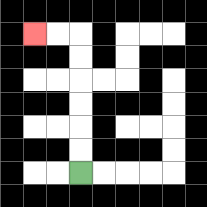{'start': '[3, 7]', 'end': '[1, 1]', 'path_directions': 'U,U,U,U,U,U,L,L', 'path_coordinates': '[[3, 7], [3, 6], [3, 5], [3, 4], [3, 3], [3, 2], [3, 1], [2, 1], [1, 1]]'}